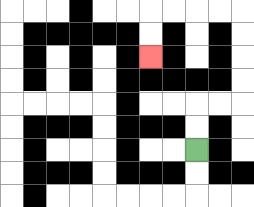{'start': '[8, 6]', 'end': '[6, 2]', 'path_directions': 'U,U,R,R,U,U,U,U,L,L,L,L,D,D', 'path_coordinates': '[[8, 6], [8, 5], [8, 4], [9, 4], [10, 4], [10, 3], [10, 2], [10, 1], [10, 0], [9, 0], [8, 0], [7, 0], [6, 0], [6, 1], [6, 2]]'}